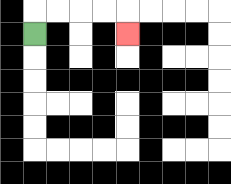{'start': '[1, 1]', 'end': '[5, 1]', 'path_directions': 'U,R,R,R,R,D', 'path_coordinates': '[[1, 1], [1, 0], [2, 0], [3, 0], [4, 0], [5, 0], [5, 1]]'}